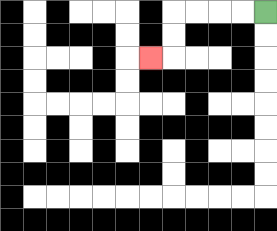{'start': '[11, 0]', 'end': '[6, 2]', 'path_directions': 'L,L,L,L,D,D,L', 'path_coordinates': '[[11, 0], [10, 0], [9, 0], [8, 0], [7, 0], [7, 1], [7, 2], [6, 2]]'}